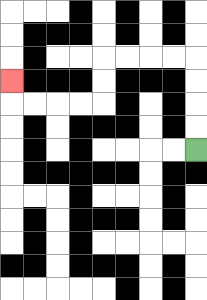{'start': '[8, 6]', 'end': '[0, 3]', 'path_directions': 'U,U,U,U,L,L,L,L,D,D,L,L,L,L,U', 'path_coordinates': '[[8, 6], [8, 5], [8, 4], [8, 3], [8, 2], [7, 2], [6, 2], [5, 2], [4, 2], [4, 3], [4, 4], [3, 4], [2, 4], [1, 4], [0, 4], [0, 3]]'}